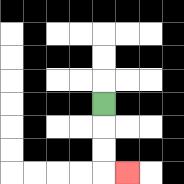{'start': '[4, 4]', 'end': '[5, 7]', 'path_directions': 'D,D,D,R', 'path_coordinates': '[[4, 4], [4, 5], [4, 6], [4, 7], [5, 7]]'}